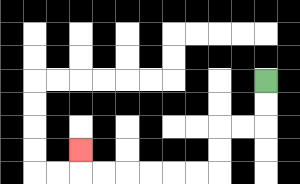{'start': '[11, 3]', 'end': '[3, 6]', 'path_directions': 'D,D,L,L,D,D,L,L,L,L,L,L,U', 'path_coordinates': '[[11, 3], [11, 4], [11, 5], [10, 5], [9, 5], [9, 6], [9, 7], [8, 7], [7, 7], [6, 7], [5, 7], [4, 7], [3, 7], [3, 6]]'}